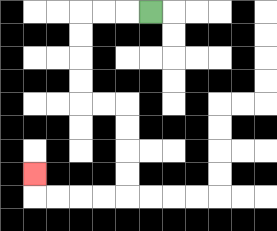{'start': '[6, 0]', 'end': '[1, 7]', 'path_directions': 'L,L,L,D,D,D,D,R,R,D,D,D,D,L,L,L,L,U', 'path_coordinates': '[[6, 0], [5, 0], [4, 0], [3, 0], [3, 1], [3, 2], [3, 3], [3, 4], [4, 4], [5, 4], [5, 5], [5, 6], [5, 7], [5, 8], [4, 8], [3, 8], [2, 8], [1, 8], [1, 7]]'}